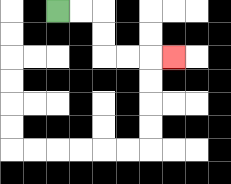{'start': '[2, 0]', 'end': '[7, 2]', 'path_directions': 'R,R,D,D,R,R,R', 'path_coordinates': '[[2, 0], [3, 0], [4, 0], [4, 1], [4, 2], [5, 2], [6, 2], [7, 2]]'}